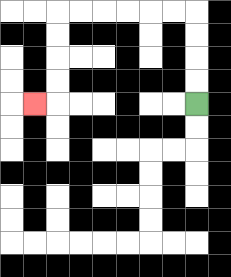{'start': '[8, 4]', 'end': '[1, 4]', 'path_directions': 'U,U,U,U,L,L,L,L,L,L,D,D,D,D,L', 'path_coordinates': '[[8, 4], [8, 3], [8, 2], [8, 1], [8, 0], [7, 0], [6, 0], [5, 0], [4, 0], [3, 0], [2, 0], [2, 1], [2, 2], [2, 3], [2, 4], [1, 4]]'}